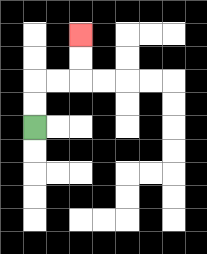{'start': '[1, 5]', 'end': '[3, 1]', 'path_directions': 'U,U,R,R,U,U', 'path_coordinates': '[[1, 5], [1, 4], [1, 3], [2, 3], [3, 3], [3, 2], [3, 1]]'}